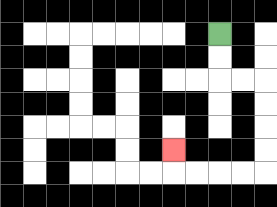{'start': '[9, 1]', 'end': '[7, 6]', 'path_directions': 'D,D,R,R,D,D,D,D,L,L,L,L,U', 'path_coordinates': '[[9, 1], [9, 2], [9, 3], [10, 3], [11, 3], [11, 4], [11, 5], [11, 6], [11, 7], [10, 7], [9, 7], [8, 7], [7, 7], [7, 6]]'}